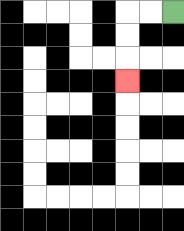{'start': '[7, 0]', 'end': '[5, 3]', 'path_directions': 'L,L,D,D,D', 'path_coordinates': '[[7, 0], [6, 0], [5, 0], [5, 1], [5, 2], [5, 3]]'}